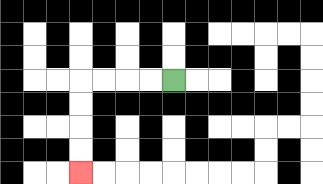{'start': '[7, 3]', 'end': '[3, 7]', 'path_directions': 'L,L,L,L,D,D,D,D', 'path_coordinates': '[[7, 3], [6, 3], [5, 3], [4, 3], [3, 3], [3, 4], [3, 5], [3, 6], [3, 7]]'}